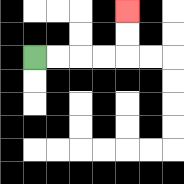{'start': '[1, 2]', 'end': '[5, 0]', 'path_directions': 'R,R,R,R,U,U', 'path_coordinates': '[[1, 2], [2, 2], [3, 2], [4, 2], [5, 2], [5, 1], [5, 0]]'}